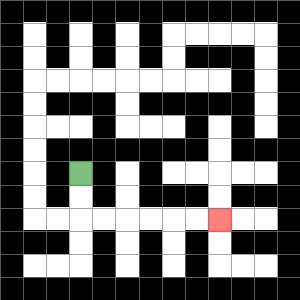{'start': '[3, 7]', 'end': '[9, 9]', 'path_directions': 'D,D,R,R,R,R,R,R', 'path_coordinates': '[[3, 7], [3, 8], [3, 9], [4, 9], [5, 9], [6, 9], [7, 9], [8, 9], [9, 9]]'}